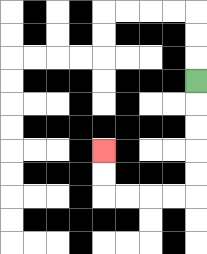{'start': '[8, 3]', 'end': '[4, 6]', 'path_directions': 'D,D,D,D,D,L,L,L,L,U,U', 'path_coordinates': '[[8, 3], [8, 4], [8, 5], [8, 6], [8, 7], [8, 8], [7, 8], [6, 8], [5, 8], [4, 8], [4, 7], [4, 6]]'}